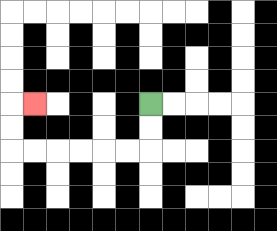{'start': '[6, 4]', 'end': '[1, 4]', 'path_directions': 'D,D,L,L,L,L,L,L,U,U,R', 'path_coordinates': '[[6, 4], [6, 5], [6, 6], [5, 6], [4, 6], [3, 6], [2, 6], [1, 6], [0, 6], [0, 5], [0, 4], [1, 4]]'}